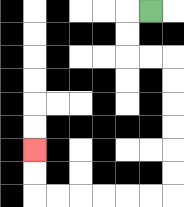{'start': '[6, 0]', 'end': '[1, 6]', 'path_directions': 'L,D,D,R,R,D,D,D,D,D,D,L,L,L,L,L,L,U,U', 'path_coordinates': '[[6, 0], [5, 0], [5, 1], [5, 2], [6, 2], [7, 2], [7, 3], [7, 4], [7, 5], [7, 6], [7, 7], [7, 8], [6, 8], [5, 8], [4, 8], [3, 8], [2, 8], [1, 8], [1, 7], [1, 6]]'}